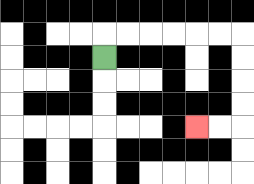{'start': '[4, 2]', 'end': '[8, 5]', 'path_directions': 'U,R,R,R,R,R,R,D,D,D,D,L,L', 'path_coordinates': '[[4, 2], [4, 1], [5, 1], [6, 1], [7, 1], [8, 1], [9, 1], [10, 1], [10, 2], [10, 3], [10, 4], [10, 5], [9, 5], [8, 5]]'}